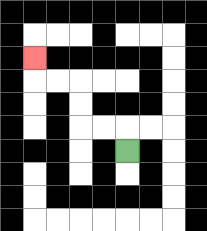{'start': '[5, 6]', 'end': '[1, 2]', 'path_directions': 'U,L,L,U,U,L,L,U', 'path_coordinates': '[[5, 6], [5, 5], [4, 5], [3, 5], [3, 4], [3, 3], [2, 3], [1, 3], [1, 2]]'}